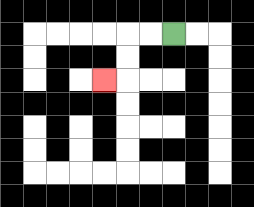{'start': '[7, 1]', 'end': '[4, 3]', 'path_directions': 'L,L,D,D,L', 'path_coordinates': '[[7, 1], [6, 1], [5, 1], [5, 2], [5, 3], [4, 3]]'}